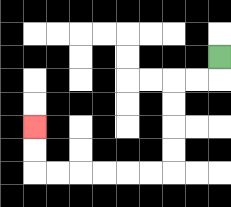{'start': '[9, 2]', 'end': '[1, 5]', 'path_directions': 'D,L,L,D,D,D,D,L,L,L,L,L,L,U,U', 'path_coordinates': '[[9, 2], [9, 3], [8, 3], [7, 3], [7, 4], [7, 5], [7, 6], [7, 7], [6, 7], [5, 7], [4, 7], [3, 7], [2, 7], [1, 7], [1, 6], [1, 5]]'}